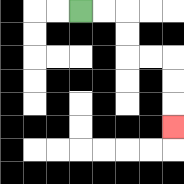{'start': '[3, 0]', 'end': '[7, 5]', 'path_directions': 'R,R,D,D,R,R,D,D,D', 'path_coordinates': '[[3, 0], [4, 0], [5, 0], [5, 1], [5, 2], [6, 2], [7, 2], [7, 3], [7, 4], [7, 5]]'}